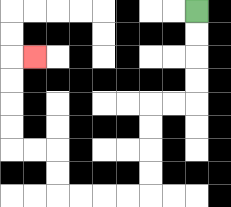{'start': '[8, 0]', 'end': '[1, 2]', 'path_directions': 'D,D,D,D,L,L,D,D,D,D,L,L,L,L,U,U,L,L,U,U,U,U,R', 'path_coordinates': '[[8, 0], [8, 1], [8, 2], [8, 3], [8, 4], [7, 4], [6, 4], [6, 5], [6, 6], [6, 7], [6, 8], [5, 8], [4, 8], [3, 8], [2, 8], [2, 7], [2, 6], [1, 6], [0, 6], [0, 5], [0, 4], [0, 3], [0, 2], [1, 2]]'}